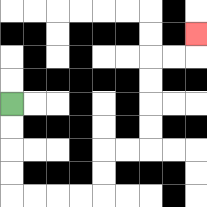{'start': '[0, 4]', 'end': '[8, 1]', 'path_directions': 'D,D,D,D,R,R,R,R,U,U,R,R,U,U,U,U,R,R,U', 'path_coordinates': '[[0, 4], [0, 5], [0, 6], [0, 7], [0, 8], [1, 8], [2, 8], [3, 8], [4, 8], [4, 7], [4, 6], [5, 6], [6, 6], [6, 5], [6, 4], [6, 3], [6, 2], [7, 2], [8, 2], [8, 1]]'}